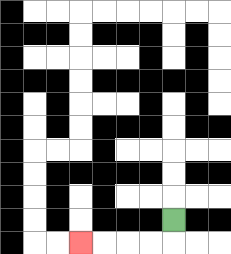{'start': '[7, 9]', 'end': '[3, 10]', 'path_directions': 'D,L,L,L,L', 'path_coordinates': '[[7, 9], [7, 10], [6, 10], [5, 10], [4, 10], [3, 10]]'}